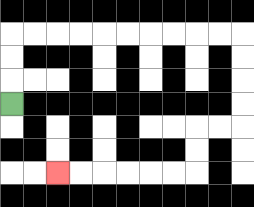{'start': '[0, 4]', 'end': '[2, 7]', 'path_directions': 'U,U,U,R,R,R,R,R,R,R,R,R,R,D,D,D,D,L,L,D,D,L,L,L,L,L,L', 'path_coordinates': '[[0, 4], [0, 3], [0, 2], [0, 1], [1, 1], [2, 1], [3, 1], [4, 1], [5, 1], [6, 1], [7, 1], [8, 1], [9, 1], [10, 1], [10, 2], [10, 3], [10, 4], [10, 5], [9, 5], [8, 5], [8, 6], [8, 7], [7, 7], [6, 7], [5, 7], [4, 7], [3, 7], [2, 7]]'}